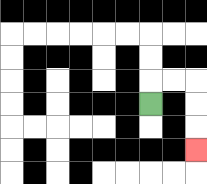{'start': '[6, 4]', 'end': '[8, 6]', 'path_directions': 'U,R,R,D,D,D', 'path_coordinates': '[[6, 4], [6, 3], [7, 3], [8, 3], [8, 4], [8, 5], [8, 6]]'}